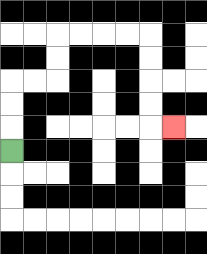{'start': '[0, 6]', 'end': '[7, 5]', 'path_directions': 'U,U,U,R,R,U,U,R,R,R,R,D,D,D,D,R', 'path_coordinates': '[[0, 6], [0, 5], [0, 4], [0, 3], [1, 3], [2, 3], [2, 2], [2, 1], [3, 1], [4, 1], [5, 1], [6, 1], [6, 2], [6, 3], [6, 4], [6, 5], [7, 5]]'}